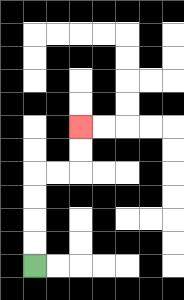{'start': '[1, 11]', 'end': '[3, 5]', 'path_directions': 'U,U,U,U,R,R,U,U', 'path_coordinates': '[[1, 11], [1, 10], [1, 9], [1, 8], [1, 7], [2, 7], [3, 7], [3, 6], [3, 5]]'}